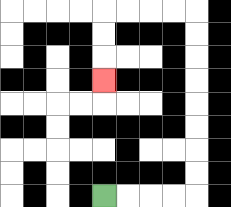{'start': '[4, 8]', 'end': '[4, 3]', 'path_directions': 'R,R,R,R,U,U,U,U,U,U,U,U,L,L,L,L,D,D,D', 'path_coordinates': '[[4, 8], [5, 8], [6, 8], [7, 8], [8, 8], [8, 7], [8, 6], [8, 5], [8, 4], [8, 3], [8, 2], [8, 1], [8, 0], [7, 0], [6, 0], [5, 0], [4, 0], [4, 1], [4, 2], [4, 3]]'}